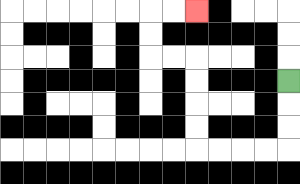{'start': '[12, 3]', 'end': '[8, 0]', 'path_directions': 'D,D,D,L,L,L,L,U,U,U,U,L,L,U,U,R,R', 'path_coordinates': '[[12, 3], [12, 4], [12, 5], [12, 6], [11, 6], [10, 6], [9, 6], [8, 6], [8, 5], [8, 4], [8, 3], [8, 2], [7, 2], [6, 2], [6, 1], [6, 0], [7, 0], [8, 0]]'}